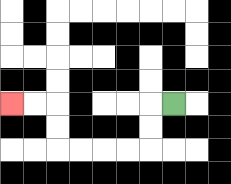{'start': '[7, 4]', 'end': '[0, 4]', 'path_directions': 'L,D,D,L,L,L,L,U,U,L,L', 'path_coordinates': '[[7, 4], [6, 4], [6, 5], [6, 6], [5, 6], [4, 6], [3, 6], [2, 6], [2, 5], [2, 4], [1, 4], [0, 4]]'}